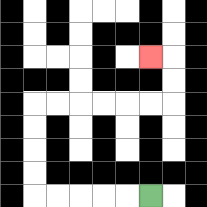{'start': '[6, 8]', 'end': '[6, 2]', 'path_directions': 'L,L,L,L,L,U,U,U,U,R,R,R,R,R,R,U,U,L', 'path_coordinates': '[[6, 8], [5, 8], [4, 8], [3, 8], [2, 8], [1, 8], [1, 7], [1, 6], [1, 5], [1, 4], [2, 4], [3, 4], [4, 4], [5, 4], [6, 4], [7, 4], [7, 3], [7, 2], [6, 2]]'}